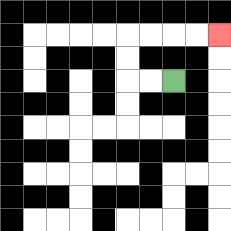{'start': '[7, 3]', 'end': '[9, 1]', 'path_directions': 'L,L,U,U,R,R,R,R', 'path_coordinates': '[[7, 3], [6, 3], [5, 3], [5, 2], [5, 1], [6, 1], [7, 1], [8, 1], [9, 1]]'}